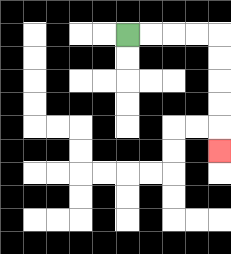{'start': '[5, 1]', 'end': '[9, 6]', 'path_directions': 'R,R,R,R,D,D,D,D,D', 'path_coordinates': '[[5, 1], [6, 1], [7, 1], [8, 1], [9, 1], [9, 2], [9, 3], [9, 4], [9, 5], [9, 6]]'}